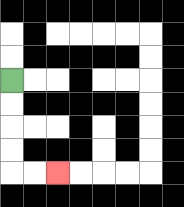{'start': '[0, 3]', 'end': '[2, 7]', 'path_directions': 'D,D,D,D,R,R', 'path_coordinates': '[[0, 3], [0, 4], [0, 5], [0, 6], [0, 7], [1, 7], [2, 7]]'}